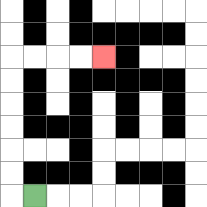{'start': '[1, 8]', 'end': '[4, 2]', 'path_directions': 'L,U,U,U,U,U,U,R,R,R,R', 'path_coordinates': '[[1, 8], [0, 8], [0, 7], [0, 6], [0, 5], [0, 4], [0, 3], [0, 2], [1, 2], [2, 2], [3, 2], [4, 2]]'}